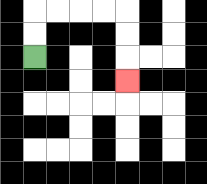{'start': '[1, 2]', 'end': '[5, 3]', 'path_directions': 'U,U,R,R,R,R,D,D,D', 'path_coordinates': '[[1, 2], [1, 1], [1, 0], [2, 0], [3, 0], [4, 0], [5, 0], [5, 1], [5, 2], [5, 3]]'}